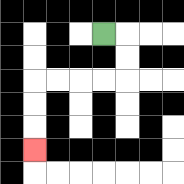{'start': '[4, 1]', 'end': '[1, 6]', 'path_directions': 'R,D,D,L,L,L,L,D,D,D', 'path_coordinates': '[[4, 1], [5, 1], [5, 2], [5, 3], [4, 3], [3, 3], [2, 3], [1, 3], [1, 4], [1, 5], [1, 6]]'}